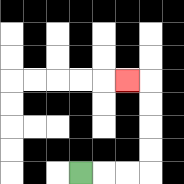{'start': '[3, 7]', 'end': '[5, 3]', 'path_directions': 'R,R,R,U,U,U,U,L', 'path_coordinates': '[[3, 7], [4, 7], [5, 7], [6, 7], [6, 6], [6, 5], [6, 4], [6, 3], [5, 3]]'}